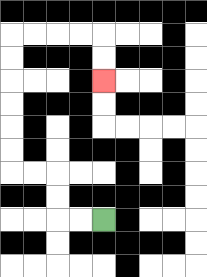{'start': '[4, 9]', 'end': '[4, 3]', 'path_directions': 'L,L,U,U,L,L,U,U,U,U,U,U,R,R,R,R,D,D', 'path_coordinates': '[[4, 9], [3, 9], [2, 9], [2, 8], [2, 7], [1, 7], [0, 7], [0, 6], [0, 5], [0, 4], [0, 3], [0, 2], [0, 1], [1, 1], [2, 1], [3, 1], [4, 1], [4, 2], [4, 3]]'}